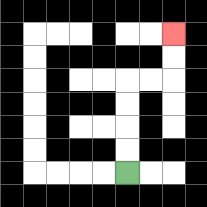{'start': '[5, 7]', 'end': '[7, 1]', 'path_directions': 'U,U,U,U,R,R,U,U', 'path_coordinates': '[[5, 7], [5, 6], [5, 5], [5, 4], [5, 3], [6, 3], [7, 3], [7, 2], [7, 1]]'}